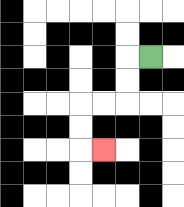{'start': '[6, 2]', 'end': '[4, 6]', 'path_directions': 'L,D,D,L,L,D,D,R', 'path_coordinates': '[[6, 2], [5, 2], [5, 3], [5, 4], [4, 4], [3, 4], [3, 5], [3, 6], [4, 6]]'}